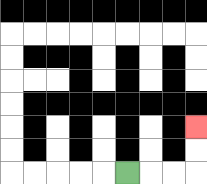{'start': '[5, 7]', 'end': '[8, 5]', 'path_directions': 'R,R,R,U,U', 'path_coordinates': '[[5, 7], [6, 7], [7, 7], [8, 7], [8, 6], [8, 5]]'}